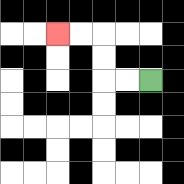{'start': '[6, 3]', 'end': '[2, 1]', 'path_directions': 'L,L,U,U,L,L', 'path_coordinates': '[[6, 3], [5, 3], [4, 3], [4, 2], [4, 1], [3, 1], [2, 1]]'}